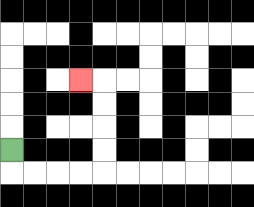{'start': '[0, 6]', 'end': '[3, 3]', 'path_directions': 'D,R,R,R,R,U,U,U,U,L', 'path_coordinates': '[[0, 6], [0, 7], [1, 7], [2, 7], [3, 7], [4, 7], [4, 6], [4, 5], [4, 4], [4, 3], [3, 3]]'}